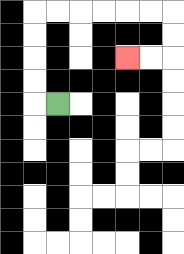{'start': '[2, 4]', 'end': '[5, 2]', 'path_directions': 'L,U,U,U,U,R,R,R,R,R,R,D,D,L,L', 'path_coordinates': '[[2, 4], [1, 4], [1, 3], [1, 2], [1, 1], [1, 0], [2, 0], [3, 0], [4, 0], [5, 0], [6, 0], [7, 0], [7, 1], [7, 2], [6, 2], [5, 2]]'}